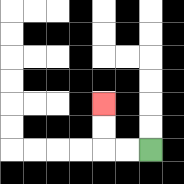{'start': '[6, 6]', 'end': '[4, 4]', 'path_directions': 'L,L,U,U', 'path_coordinates': '[[6, 6], [5, 6], [4, 6], [4, 5], [4, 4]]'}